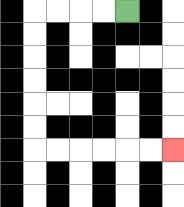{'start': '[5, 0]', 'end': '[7, 6]', 'path_directions': 'L,L,L,L,D,D,D,D,D,D,R,R,R,R,R,R', 'path_coordinates': '[[5, 0], [4, 0], [3, 0], [2, 0], [1, 0], [1, 1], [1, 2], [1, 3], [1, 4], [1, 5], [1, 6], [2, 6], [3, 6], [4, 6], [5, 6], [6, 6], [7, 6]]'}